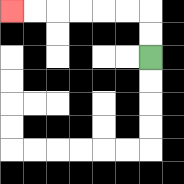{'start': '[6, 2]', 'end': '[0, 0]', 'path_directions': 'U,U,L,L,L,L,L,L', 'path_coordinates': '[[6, 2], [6, 1], [6, 0], [5, 0], [4, 0], [3, 0], [2, 0], [1, 0], [0, 0]]'}